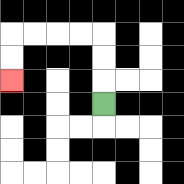{'start': '[4, 4]', 'end': '[0, 3]', 'path_directions': 'U,U,U,L,L,L,L,D,D', 'path_coordinates': '[[4, 4], [4, 3], [4, 2], [4, 1], [3, 1], [2, 1], [1, 1], [0, 1], [0, 2], [0, 3]]'}